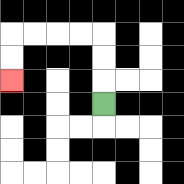{'start': '[4, 4]', 'end': '[0, 3]', 'path_directions': 'U,U,U,L,L,L,L,D,D', 'path_coordinates': '[[4, 4], [4, 3], [4, 2], [4, 1], [3, 1], [2, 1], [1, 1], [0, 1], [0, 2], [0, 3]]'}